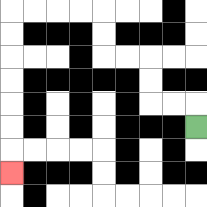{'start': '[8, 5]', 'end': '[0, 7]', 'path_directions': 'U,L,L,U,U,L,L,U,U,L,L,L,L,D,D,D,D,D,D,D', 'path_coordinates': '[[8, 5], [8, 4], [7, 4], [6, 4], [6, 3], [6, 2], [5, 2], [4, 2], [4, 1], [4, 0], [3, 0], [2, 0], [1, 0], [0, 0], [0, 1], [0, 2], [0, 3], [0, 4], [0, 5], [0, 6], [0, 7]]'}